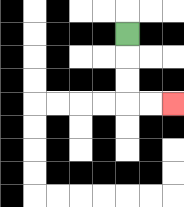{'start': '[5, 1]', 'end': '[7, 4]', 'path_directions': 'D,D,D,R,R', 'path_coordinates': '[[5, 1], [5, 2], [5, 3], [5, 4], [6, 4], [7, 4]]'}